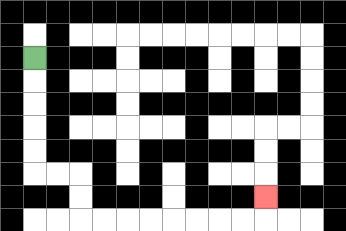{'start': '[1, 2]', 'end': '[11, 8]', 'path_directions': 'D,D,D,D,D,R,R,D,D,R,R,R,R,R,R,R,R,U', 'path_coordinates': '[[1, 2], [1, 3], [1, 4], [1, 5], [1, 6], [1, 7], [2, 7], [3, 7], [3, 8], [3, 9], [4, 9], [5, 9], [6, 9], [7, 9], [8, 9], [9, 9], [10, 9], [11, 9], [11, 8]]'}